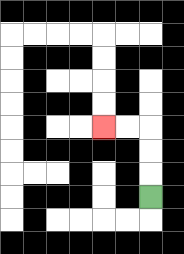{'start': '[6, 8]', 'end': '[4, 5]', 'path_directions': 'U,U,U,L,L', 'path_coordinates': '[[6, 8], [6, 7], [6, 6], [6, 5], [5, 5], [4, 5]]'}